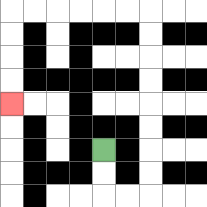{'start': '[4, 6]', 'end': '[0, 4]', 'path_directions': 'D,D,R,R,U,U,U,U,U,U,U,U,L,L,L,L,L,L,D,D,D,D', 'path_coordinates': '[[4, 6], [4, 7], [4, 8], [5, 8], [6, 8], [6, 7], [6, 6], [6, 5], [6, 4], [6, 3], [6, 2], [6, 1], [6, 0], [5, 0], [4, 0], [3, 0], [2, 0], [1, 0], [0, 0], [0, 1], [0, 2], [0, 3], [0, 4]]'}